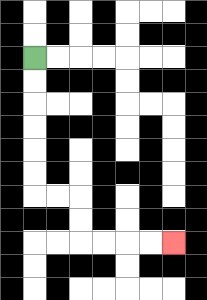{'start': '[1, 2]', 'end': '[7, 10]', 'path_directions': 'D,D,D,D,D,D,R,R,D,D,R,R,R,R', 'path_coordinates': '[[1, 2], [1, 3], [1, 4], [1, 5], [1, 6], [1, 7], [1, 8], [2, 8], [3, 8], [3, 9], [3, 10], [4, 10], [5, 10], [6, 10], [7, 10]]'}